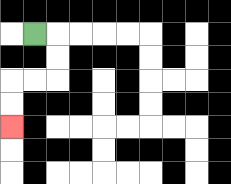{'start': '[1, 1]', 'end': '[0, 5]', 'path_directions': 'R,D,D,L,L,D,D', 'path_coordinates': '[[1, 1], [2, 1], [2, 2], [2, 3], [1, 3], [0, 3], [0, 4], [0, 5]]'}